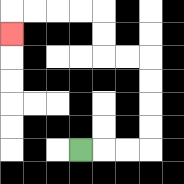{'start': '[3, 6]', 'end': '[0, 1]', 'path_directions': 'R,R,R,U,U,U,U,L,L,U,U,L,L,L,L,D', 'path_coordinates': '[[3, 6], [4, 6], [5, 6], [6, 6], [6, 5], [6, 4], [6, 3], [6, 2], [5, 2], [4, 2], [4, 1], [4, 0], [3, 0], [2, 0], [1, 0], [0, 0], [0, 1]]'}